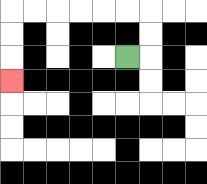{'start': '[5, 2]', 'end': '[0, 3]', 'path_directions': 'R,U,U,L,L,L,L,L,L,D,D,D', 'path_coordinates': '[[5, 2], [6, 2], [6, 1], [6, 0], [5, 0], [4, 0], [3, 0], [2, 0], [1, 0], [0, 0], [0, 1], [0, 2], [0, 3]]'}